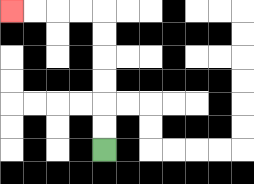{'start': '[4, 6]', 'end': '[0, 0]', 'path_directions': 'U,U,U,U,U,U,L,L,L,L', 'path_coordinates': '[[4, 6], [4, 5], [4, 4], [4, 3], [4, 2], [4, 1], [4, 0], [3, 0], [2, 0], [1, 0], [0, 0]]'}